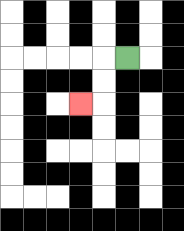{'start': '[5, 2]', 'end': '[3, 4]', 'path_directions': 'L,D,D,L', 'path_coordinates': '[[5, 2], [4, 2], [4, 3], [4, 4], [3, 4]]'}